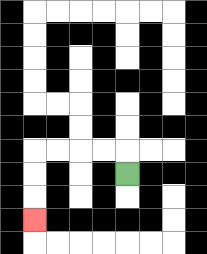{'start': '[5, 7]', 'end': '[1, 9]', 'path_directions': 'U,L,L,L,L,D,D,D', 'path_coordinates': '[[5, 7], [5, 6], [4, 6], [3, 6], [2, 6], [1, 6], [1, 7], [1, 8], [1, 9]]'}